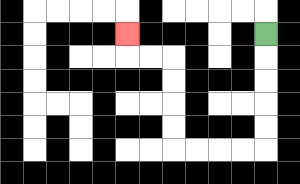{'start': '[11, 1]', 'end': '[5, 1]', 'path_directions': 'D,D,D,D,D,L,L,L,L,U,U,U,U,L,L,U', 'path_coordinates': '[[11, 1], [11, 2], [11, 3], [11, 4], [11, 5], [11, 6], [10, 6], [9, 6], [8, 6], [7, 6], [7, 5], [7, 4], [7, 3], [7, 2], [6, 2], [5, 2], [5, 1]]'}